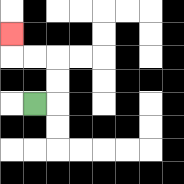{'start': '[1, 4]', 'end': '[0, 1]', 'path_directions': 'R,U,U,L,L,U', 'path_coordinates': '[[1, 4], [2, 4], [2, 3], [2, 2], [1, 2], [0, 2], [0, 1]]'}